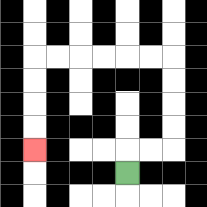{'start': '[5, 7]', 'end': '[1, 6]', 'path_directions': 'U,R,R,U,U,U,U,L,L,L,L,L,L,D,D,D,D', 'path_coordinates': '[[5, 7], [5, 6], [6, 6], [7, 6], [7, 5], [7, 4], [7, 3], [7, 2], [6, 2], [5, 2], [4, 2], [3, 2], [2, 2], [1, 2], [1, 3], [1, 4], [1, 5], [1, 6]]'}